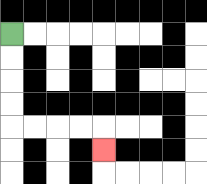{'start': '[0, 1]', 'end': '[4, 6]', 'path_directions': 'D,D,D,D,R,R,R,R,D', 'path_coordinates': '[[0, 1], [0, 2], [0, 3], [0, 4], [0, 5], [1, 5], [2, 5], [3, 5], [4, 5], [4, 6]]'}